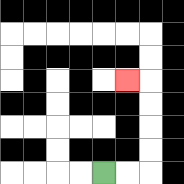{'start': '[4, 7]', 'end': '[5, 3]', 'path_directions': 'R,R,U,U,U,U,L', 'path_coordinates': '[[4, 7], [5, 7], [6, 7], [6, 6], [6, 5], [6, 4], [6, 3], [5, 3]]'}